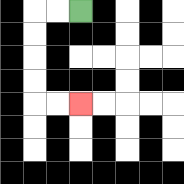{'start': '[3, 0]', 'end': '[3, 4]', 'path_directions': 'L,L,D,D,D,D,R,R', 'path_coordinates': '[[3, 0], [2, 0], [1, 0], [1, 1], [1, 2], [1, 3], [1, 4], [2, 4], [3, 4]]'}